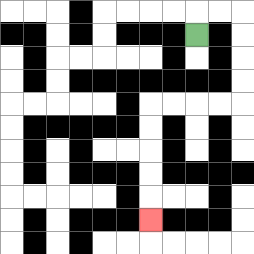{'start': '[8, 1]', 'end': '[6, 9]', 'path_directions': 'U,R,R,D,D,D,D,L,L,L,L,D,D,D,D,D', 'path_coordinates': '[[8, 1], [8, 0], [9, 0], [10, 0], [10, 1], [10, 2], [10, 3], [10, 4], [9, 4], [8, 4], [7, 4], [6, 4], [6, 5], [6, 6], [6, 7], [6, 8], [6, 9]]'}